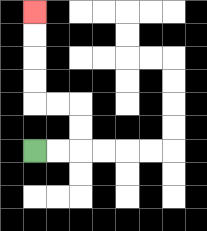{'start': '[1, 6]', 'end': '[1, 0]', 'path_directions': 'R,R,U,U,L,L,U,U,U,U', 'path_coordinates': '[[1, 6], [2, 6], [3, 6], [3, 5], [3, 4], [2, 4], [1, 4], [1, 3], [1, 2], [1, 1], [1, 0]]'}